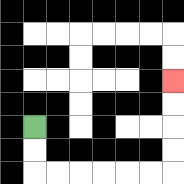{'start': '[1, 5]', 'end': '[7, 3]', 'path_directions': 'D,D,R,R,R,R,R,R,U,U,U,U', 'path_coordinates': '[[1, 5], [1, 6], [1, 7], [2, 7], [3, 7], [4, 7], [5, 7], [6, 7], [7, 7], [7, 6], [7, 5], [7, 4], [7, 3]]'}